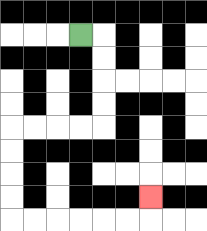{'start': '[3, 1]', 'end': '[6, 8]', 'path_directions': 'R,D,D,D,D,L,L,L,L,D,D,D,D,R,R,R,R,R,R,U', 'path_coordinates': '[[3, 1], [4, 1], [4, 2], [4, 3], [4, 4], [4, 5], [3, 5], [2, 5], [1, 5], [0, 5], [0, 6], [0, 7], [0, 8], [0, 9], [1, 9], [2, 9], [3, 9], [4, 9], [5, 9], [6, 9], [6, 8]]'}